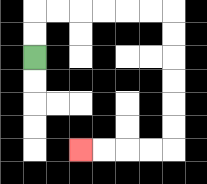{'start': '[1, 2]', 'end': '[3, 6]', 'path_directions': 'U,U,R,R,R,R,R,R,D,D,D,D,D,D,L,L,L,L', 'path_coordinates': '[[1, 2], [1, 1], [1, 0], [2, 0], [3, 0], [4, 0], [5, 0], [6, 0], [7, 0], [7, 1], [7, 2], [7, 3], [7, 4], [7, 5], [7, 6], [6, 6], [5, 6], [4, 6], [3, 6]]'}